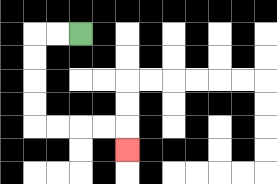{'start': '[3, 1]', 'end': '[5, 6]', 'path_directions': 'L,L,D,D,D,D,R,R,R,R,D', 'path_coordinates': '[[3, 1], [2, 1], [1, 1], [1, 2], [1, 3], [1, 4], [1, 5], [2, 5], [3, 5], [4, 5], [5, 5], [5, 6]]'}